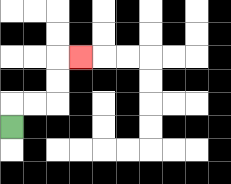{'start': '[0, 5]', 'end': '[3, 2]', 'path_directions': 'U,R,R,U,U,R', 'path_coordinates': '[[0, 5], [0, 4], [1, 4], [2, 4], [2, 3], [2, 2], [3, 2]]'}